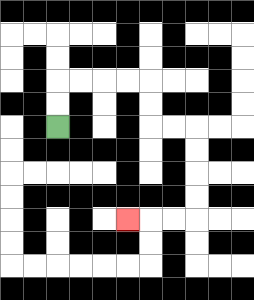{'start': '[2, 5]', 'end': '[5, 9]', 'path_directions': 'U,U,R,R,R,R,D,D,R,R,D,D,D,D,L,L,L', 'path_coordinates': '[[2, 5], [2, 4], [2, 3], [3, 3], [4, 3], [5, 3], [6, 3], [6, 4], [6, 5], [7, 5], [8, 5], [8, 6], [8, 7], [8, 8], [8, 9], [7, 9], [6, 9], [5, 9]]'}